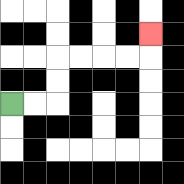{'start': '[0, 4]', 'end': '[6, 1]', 'path_directions': 'R,R,U,U,R,R,R,R,U', 'path_coordinates': '[[0, 4], [1, 4], [2, 4], [2, 3], [2, 2], [3, 2], [4, 2], [5, 2], [6, 2], [6, 1]]'}